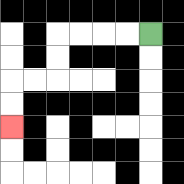{'start': '[6, 1]', 'end': '[0, 5]', 'path_directions': 'L,L,L,L,D,D,L,L,D,D', 'path_coordinates': '[[6, 1], [5, 1], [4, 1], [3, 1], [2, 1], [2, 2], [2, 3], [1, 3], [0, 3], [0, 4], [0, 5]]'}